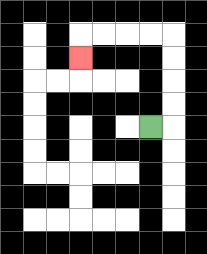{'start': '[6, 5]', 'end': '[3, 2]', 'path_directions': 'R,U,U,U,U,L,L,L,L,D', 'path_coordinates': '[[6, 5], [7, 5], [7, 4], [7, 3], [7, 2], [7, 1], [6, 1], [5, 1], [4, 1], [3, 1], [3, 2]]'}